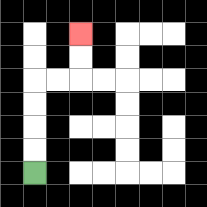{'start': '[1, 7]', 'end': '[3, 1]', 'path_directions': 'U,U,U,U,R,R,U,U', 'path_coordinates': '[[1, 7], [1, 6], [1, 5], [1, 4], [1, 3], [2, 3], [3, 3], [3, 2], [3, 1]]'}